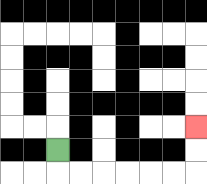{'start': '[2, 6]', 'end': '[8, 5]', 'path_directions': 'D,R,R,R,R,R,R,U,U', 'path_coordinates': '[[2, 6], [2, 7], [3, 7], [4, 7], [5, 7], [6, 7], [7, 7], [8, 7], [8, 6], [8, 5]]'}